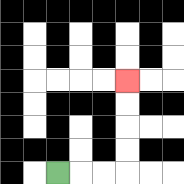{'start': '[2, 7]', 'end': '[5, 3]', 'path_directions': 'R,R,R,U,U,U,U', 'path_coordinates': '[[2, 7], [3, 7], [4, 7], [5, 7], [5, 6], [5, 5], [5, 4], [5, 3]]'}